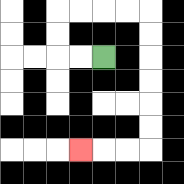{'start': '[4, 2]', 'end': '[3, 6]', 'path_directions': 'L,L,U,U,R,R,R,R,D,D,D,D,D,D,L,L,L', 'path_coordinates': '[[4, 2], [3, 2], [2, 2], [2, 1], [2, 0], [3, 0], [4, 0], [5, 0], [6, 0], [6, 1], [6, 2], [6, 3], [6, 4], [6, 5], [6, 6], [5, 6], [4, 6], [3, 6]]'}